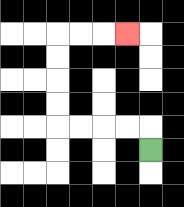{'start': '[6, 6]', 'end': '[5, 1]', 'path_directions': 'U,L,L,L,L,U,U,U,U,R,R,R', 'path_coordinates': '[[6, 6], [6, 5], [5, 5], [4, 5], [3, 5], [2, 5], [2, 4], [2, 3], [2, 2], [2, 1], [3, 1], [4, 1], [5, 1]]'}